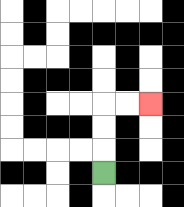{'start': '[4, 7]', 'end': '[6, 4]', 'path_directions': 'U,U,U,R,R', 'path_coordinates': '[[4, 7], [4, 6], [4, 5], [4, 4], [5, 4], [6, 4]]'}